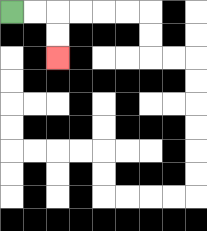{'start': '[0, 0]', 'end': '[2, 2]', 'path_directions': 'R,R,D,D', 'path_coordinates': '[[0, 0], [1, 0], [2, 0], [2, 1], [2, 2]]'}